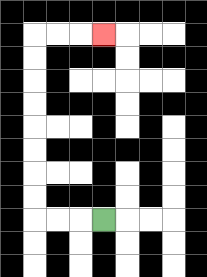{'start': '[4, 9]', 'end': '[4, 1]', 'path_directions': 'L,L,L,U,U,U,U,U,U,U,U,R,R,R', 'path_coordinates': '[[4, 9], [3, 9], [2, 9], [1, 9], [1, 8], [1, 7], [1, 6], [1, 5], [1, 4], [1, 3], [1, 2], [1, 1], [2, 1], [3, 1], [4, 1]]'}